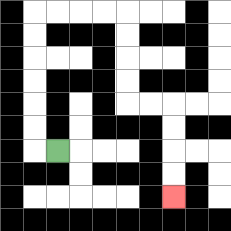{'start': '[2, 6]', 'end': '[7, 8]', 'path_directions': 'L,U,U,U,U,U,U,R,R,R,R,D,D,D,D,R,R,D,D,D,D', 'path_coordinates': '[[2, 6], [1, 6], [1, 5], [1, 4], [1, 3], [1, 2], [1, 1], [1, 0], [2, 0], [3, 0], [4, 0], [5, 0], [5, 1], [5, 2], [5, 3], [5, 4], [6, 4], [7, 4], [7, 5], [7, 6], [7, 7], [7, 8]]'}